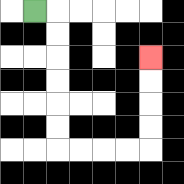{'start': '[1, 0]', 'end': '[6, 2]', 'path_directions': 'R,D,D,D,D,D,D,R,R,R,R,U,U,U,U', 'path_coordinates': '[[1, 0], [2, 0], [2, 1], [2, 2], [2, 3], [2, 4], [2, 5], [2, 6], [3, 6], [4, 6], [5, 6], [6, 6], [6, 5], [6, 4], [6, 3], [6, 2]]'}